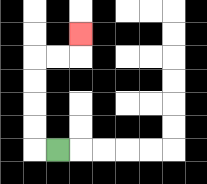{'start': '[2, 6]', 'end': '[3, 1]', 'path_directions': 'L,U,U,U,U,R,R,U', 'path_coordinates': '[[2, 6], [1, 6], [1, 5], [1, 4], [1, 3], [1, 2], [2, 2], [3, 2], [3, 1]]'}